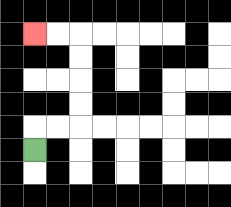{'start': '[1, 6]', 'end': '[1, 1]', 'path_directions': 'U,R,R,U,U,U,U,L,L', 'path_coordinates': '[[1, 6], [1, 5], [2, 5], [3, 5], [3, 4], [3, 3], [3, 2], [3, 1], [2, 1], [1, 1]]'}